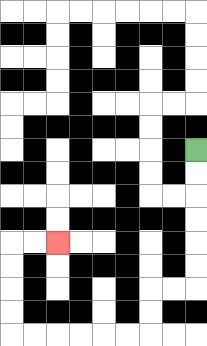{'start': '[8, 6]', 'end': '[2, 10]', 'path_directions': 'D,D,D,D,D,D,L,L,D,D,L,L,L,L,L,L,U,U,U,U,R,R', 'path_coordinates': '[[8, 6], [8, 7], [8, 8], [8, 9], [8, 10], [8, 11], [8, 12], [7, 12], [6, 12], [6, 13], [6, 14], [5, 14], [4, 14], [3, 14], [2, 14], [1, 14], [0, 14], [0, 13], [0, 12], [0, 11], [0, 10], [1, 10], [2, 10]]'}